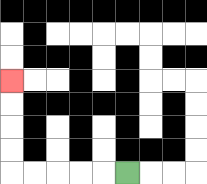{'start': '[5, 7]', 'end': '[0, 3]', 'path_directions': 'L,L,L,L,L,U,U,U,U', 'path_coordinates': '[[5, 7], [4, 7], [3, 7], [2, 7], [1, 7], [0, 7], [0, 6], [0, 5], [0, 4], [0, 3]]'}